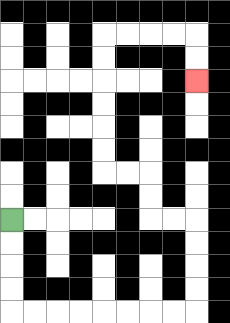{'start': '[0, 9]', 'end': '[8, 3]', 'path_directions': 'D,D,D,D,R,R,R,R,R,R,R,R,U,U,U,U,L,L,U,U,L,L,U,U,U,U,U,U,R,R,R,R,D,D', 'path_coordinates': '[[0, 9], [0, 10], [0, 11], [0, 12], [0, 13], [1, 13], [2, 13], [3, 13], [4, 13], [5, 13], [6, 13], [7, 13], [8, 13], [8, 12], [8, 11], [8, 10], [8, 9], [7, 9], [6, 9], [6, 8], [6, 7], [5, 7], [4, 7], [4, 6], [4, 5], [4, 4], [4, 3], [4, 2], [4, 1], [5, 1], [6, 1], [7, 1], [8, 1], [8, 2], [8, 3]]'}